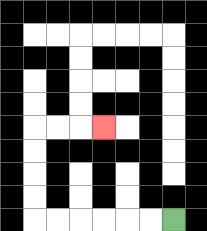{'start': '[7, 9]', 'end': '[4, 5]', 'path_directions': 'L,L,L,L,L,L,U,U,U,U,R,R,R', 'path_coordinates': '[[7, 9], [6, 9], [5, 9], [4, 9], [3, 9], [2, 9], [1, 9], [1, 8], [1, 7], [1, 6], [1, 5], [2, 5], [3, 5], [4, 5]]'}